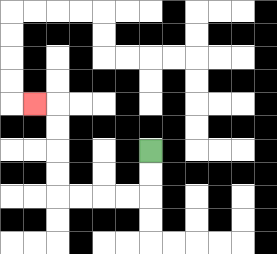{'start': '[6, 6]', 'end': '[1, 4]', 'path_directions': 'D,D,L,L,L,L,U,U,U,U,L', 'path_coordinates': '[[6, 6], [6, 7], [6, 8], [5, 8], [4, 8], [3, 8], [2, 8], [2, 7], [2, 6], [2, 5], [2, 4], [1, 4]]'}